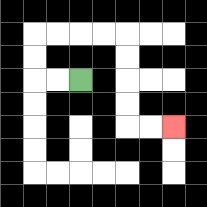{'start': '[3, 3]', 'end': '[7, 5]', 'path_directions': 'L,L,U,U,R,R,R,R,D,D,D,D,R,R', 'path_coordinates': '[[3, 3], [2, 3], [1, 3], [1, 2], [1, 1], [2, 1], [3, 1], [4, 1], [5, 1], [5, 2], [5, 3], [5, 4], [5, 5], [6, 5], [7, 5]]'}